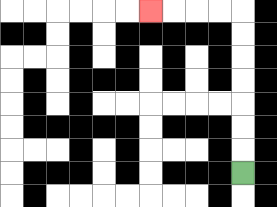{'start': '[10, 7]', 'end': '[6, 0]', 'path_directions': 'U,U,U,U,U,U,U,L,L,L,L', 'path_coordinates': '[[10, 7], [10, 6], [10, 5], [10, 4], [10, 3], [10, 2], [10, 1], [10, 0], [9, 0], [8, 0], [7, 0], [6, 0]]'}